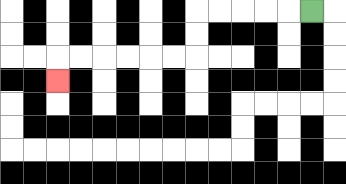{'start': '[13, 0]', 'end': '[2, 3]', 'path_directions': 'L,L,L,L,L,D,D,L,L,L,L,L,L,D', 'path_coordinates': '[[13, 0], [12, 0], [11, 0], [10, 0], [9, 0], [8, 0], [8, 1], [8, 2], [7, 2], [6, 2], [5, 2], [4, 2], [3, 2], [2, 2], [2, 3]]'}